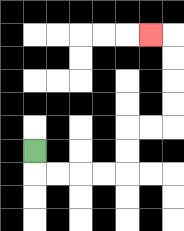{'start': '[1, 6]', 'end': '[6, 1]', 'path_directions': 'D,R,R,R,R,U,U,R,R,U,U,U,U,L', 'path_coordinates': '[[1, 6], [1, 7], [2, 7], [3, 7], [4, 7], [5, 7], [5, 6], [5, 5], [6, 5], [7, 5], [7, 4], [7, 3], [7, 2], [7, 1], [6, 1]]'}